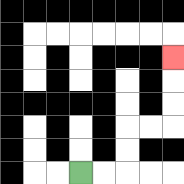{'start': '[3, 7]', 'end': '[7, 2]', 'path_directions': 'R,R,U,U,R,R,U,U,U', 'path_coordinates': '[[3, 7], [4, 7], [5, 7], [5, 6], [5, 5], [6, 5], [7, 5], [7, 4], [7, 3], [7, 2]]'}